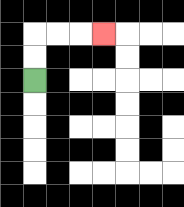{'start': '[1, 3]', 'end': '[4, 1]', 'path_directions': 'U,U,R,R,R', 'path_coordinates': '[[1, 3], [1, 2], [1, 1], [2, 1], [3, 1], [4, 1]]'}